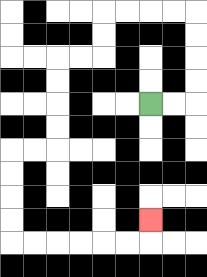{'start': '[6, 4]', 'end': '[6, 9]', 'path_directions': 'R,R,U,U,U,U,L,L,L,L,D,D,L,L,D,D,D,D,L,L,D,D,D,D,R,R,R,R,R,R,U', 'path_coordinates': '[[6, 4], [7, 4], [8, 4], [8, 3], [8, 2], [8, 1], [8, 0], [7, 0], [6, 0], [5, 0], [4, 0], [4, 1], [4, 2], [3, 2], [2, 2], [2, 3], [2, 4], [2, 5], [2, 6], [1, 6], [0, 6], [0, 7], [0, 8], [0, 9], [0, 10], [1, 10], [2, 10], [3, 10], [4, 10], [5, 10], [6, 10], [6, 9]]'}